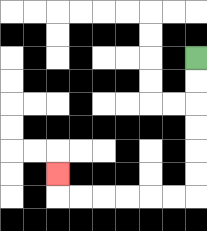{'start': '[8, 2]', 'end': '[2, 7]', 'path_directions': 'D,D,D,D,D,D,L,L,L,L,L,L,U', 'path_coordinates': '[[8, 2], [8, 3], [8, 4], [8, 5], [8, 6], [8, 7], [8, 8], [7, 8], [6, 8], [5, 8], [4, 8], [3, 8], [2, 8], [2, 7]]'}